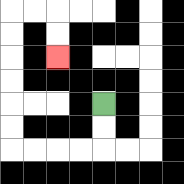{'start': '[4, 4]', 'end': '[2, 2]', 'path_directions': 'D,D,L,L,L,L,U,U,U,U,U,U,R,R,D,D', 'path_coordinates': '[[4, 4], [4, 5], [4, 6], [3, 6], [2, 6], [1, 6], [0, 6], [0, 5], [0, 4], [0, 3], [0, 2], [0, 1], [0, 0], [1, 0], [2, 0], [2, 1], [2, 2]]'}